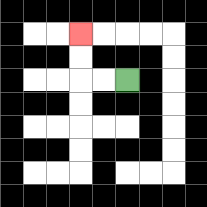{'start': '[5, 3]', 'end': '[3, 1]', 'path_directions': 'L,L,U,U', 'path_coordinates': '[[5, 3], [4, 3], [3, 3], [3, 2], [3, 1]]'}